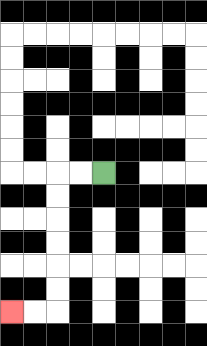{'start': '[4, 7]', 'end': '[0, 13]', 'path_directions': 'L,L,D,D,D,D,D,D,L,L', 'path_coordinates': '[[4, 7], [3, 7], [2, 7], [2, 8], [2, 9], [2, 10], [2, 11], [2, 12], [2, 13], [1, 13], [0, 13]]'}